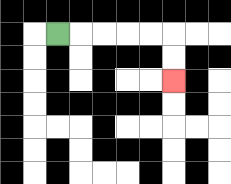{'start': '[2, 1]', 'end': '[7, 3]', 'path_directions': 'R,R,R,R,R,D,D', 'path_coordinates': '[[2, 1], [3, 1], [4, 1], [5, 1], [6, 1], [7, 1], [7, 2], [7, 3]]'}